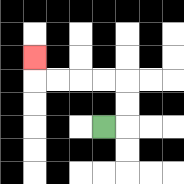{'start': '[4, 5]', 'end': '[1, 2]', 'path_directions': 'R,U,U,L,L,L,L,U', 'path_coordinates': '[[4, 5], [5, 5], [5, 4], [5, 3], [4, 3], [3, 3], [2, 3], [1, 3], [1, 2]]'}